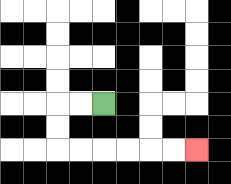{'start': '[4, 4]', 'end': '[8, 6]', 'path_directions': 'L,L,D,D,R,R,R,R,R,R', 'path_coordinates': '[[4, 4], [3, 4], [2, 4], [2, 5], [2, 6], [3, 6], [4, 6], [5, 6], [6, 6], [7, 6], [8, 6]]'}